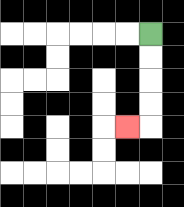{'start': '[6, 1]', 'end': '[5, 5]', 'path_directions': 'D,D,D,D,L', 'path_coordinates': '[[6, 1], [6, 2], [6, 3], [6, 4], [6, 5], [5, 5]]'}